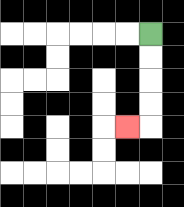{'start': '[6, 1]', 'end': '[5, 5]', 'path_directions': 'D,D,D,D,L', 'path_coordinates': '[[6, 1], [6, 2], [6, 3], [6, 4], [6, 5], [5, 5]]'}